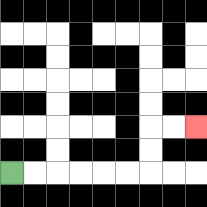{'start': '[0, 7]', 'end': '[8, 5]', 'path_directions': 'R,R,R,R,R,R,U,U,R,R', 'path_coordinates': '[[0, 7], [1, 7], [2, 7], [3, 7], [4, 7], [5, 7], [6, 7], [6, 6], [6, 5], [7, 5], [8, 5]]'}